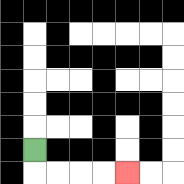{'start': '[1, 6]', 'end': '[5, 7]', 'path_directions': 'D,R,R,R,R', 'path_coordinates': '[[1, 6], [1, 7], [2, 7], [3, 7], [4, 7], [5, 7]]'}